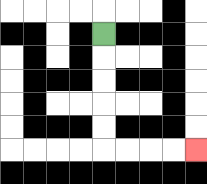{'start': '[4, 1]', 'end': '[8, 6]', 'path_directions': 'D,D,D,D,D,R,R,R,R', 'path_coordinates': '[[4, 1], [4, 2], [4, 3], [4, 4], [4, 5], [4, 6], [5, 6], [6, 6], [7, 6], [8, 6]]'}